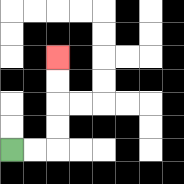{'start': '[0, 6]', 'end': '[2, 2]', 'path_directions': 'R,R,U,U,U,U', 'path_coordinates': '[[0, 6], [1, 6], [2, 6], [2, 5], [2, 4], [2, 3], [2, 2]]'}